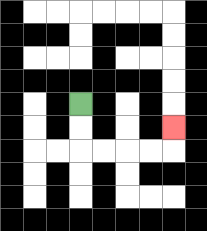{'start': '[3, 4]', 'end': '[7, 5]', 'path_directions': 'D,D,R,R,R,R,U', 'path_coordinates': '[[3, 4], [3, 5], [3, 6], [4, 6], [5, 6], [6, 6], [7, 6], [7, 5]]'}